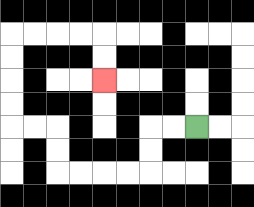{'start': '[8, 5]', 'end': '[4, 3]', 'path_directions': 'L,L,D,D,L,L,L,L,U,U,L,L,U,U,U,U,R,R,R,R,D,D', 'path_coordinates': '[[8, 5], [7, 5], [6, 5], [6, 6], [6, 7], [5, 7], [4, 7], [3, 7], [2, 7], [2, 6], [2, 5], [1, 5], [0, 5], [0, 4], [0, 3], [0, 2], [0, 1], [1, 1], [2, 1], [3, 1], [4, 1], [4, 2], [4, 3]]'}